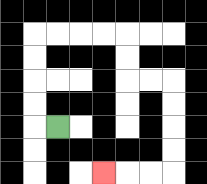{'start': '[2, 5]', 'end': '[4, 7]', 'path_directions': 'L,U,U,U,U,R,R,R,R,D,D,R,R,D,D,D,D,L,L,L', 'path_coordinates': '[[2, 5], [1, 5], [1, 4], [1, 3], [1, 2], [1, 1], [2, 1], [3, 1], [4, 1], [5, 1], [5, 2], [5, 3], [6, 3], [7, 3], [7, 4], [7, 5], [7, 6], [7, 7], [6, 7], [5, 7], [4, 7]]'}